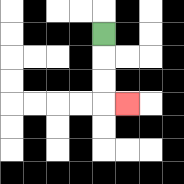{'start': '[4, 1]', 'end': '[5, 4]', 'path_directions': 'D,D,D,R', 'path_coordinates': '[[4, 1], [4, 2], [4, 3], [4, 4], [5, 4]]'}